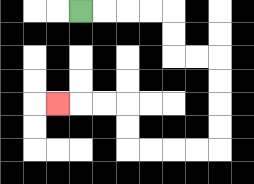{'start': '[3, 0]', 'end': '[2, 4]', 'path_directions': 'R,R,R,R,D,D,R,R,D,D,D,D,L,L,L,L,U,U,L,L,L', 'path_coordinates': '[[3, 0], [4, 0], [5, 0], [6, 0], [7, 0], [7, 1], [7, 2], [8, 2], [9, 2], [9, 3], [9, 4], [9, 5], [9, 6], [8, 6], [7, 6], [6, 6], [5, 6], [5, 5], [5, 4], [4, 4], [3, 4], [2, 4]]'}